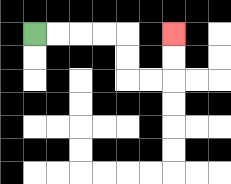{'start': '[1, 1]', 'end': '[7, 1]', 'path_directions': 'R,R,R,R,D,D,R,R,U,U', 'path_coordinates': '[[1, 1], [2, 1], [3, 1], [4, 1], [5, 1], [5, 2], [5, 3], [6, 3], [7, 3], [7, 2], [7, 1]]'}